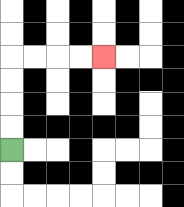{'start': '[0, 6]', 'end': '[4, 2]', 'path_directions': 'U,U,U,U,R,R,R,R', 'path_coordinates': '[[0, 6], [0, 5], [0, 4], [0, 3], [0, 2], [1, 2], [2, 2], [3, 2], [4, 2]]'}